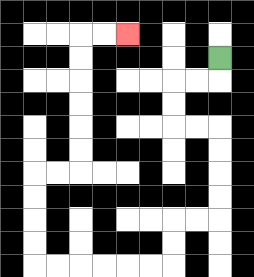{'start': '[9, 2]', 'end': '[5, 1]', 'path_directions': 'D,L,L,D,D,R,R,D,D,D,D,L,L,D,D,L,L,L,L,L,L,U,U,U,U,R,R,U,U,U,U,U,U,R,R', 'path_coordinates': '[[9, 2], [9, 3], [8, 3], [7, 3], [7, 4], [7, 5], [8, 5], [9, 5], [9, 6], [9, 7], [9, 8], [9, 9], [8, 9], [7, 9], [7, 10], [7, 11], [6, 11], [5, 11], [4, 11], [3, 11], [2, 11], [1, 11], [1, 10], [1, 9], [1, 8], [1, 7], [2, 7], [3, 7], [3, 6], [3, 5], [3, 4], [3, 3], [3, 2], [3, 1], [4, 1], [5, 1]]'}